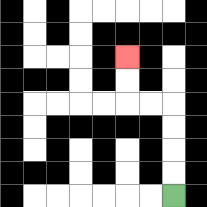{'start': '[7, 8]', 'end': '[5, 2]', 'path_directions': 'U,U,U,U,L,L,U,U', 'path_coordinates': '[[7, 8], [7, 7], [7, 6], [7, 5], [7, 4], [6, 4], [5, 4], [5, 3], [5, 2]]'}